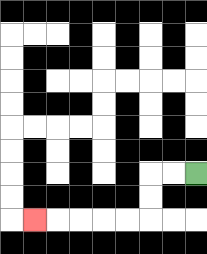{'start': '[8, 7]', 'end': '[1, 9]', 'path_directions': 'L,L,D,D,L,L,L,L,L', 'path_coordinates': '[[8, 7], [7, 7], [6, 7], [6, 8], [6, 9], [5, 9], [4, 9], [3, 9], [2, 9], [1, 9]]'}